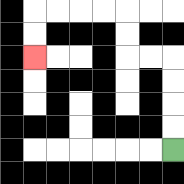{'start': '[7, 6]', 'end': '[1, 2]', 'path_directions': 'U,U,U,U,L,L,U,U,L,L,L,L,D,D', 'path_coordinates': '[[7, 6], [7, 5], [7, 4], [7, 3], [7, 2], [6, 2], [5, 2], [5, 1], [5, 0], [4, 0], [3, 0], [2, 0], [1, 0], [1, 1], [1, 2]]'}